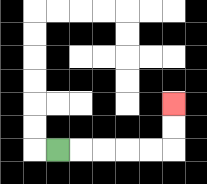{'start': '[2, 6]', 'end': '[7, 4]', 'path_directions': 'R,R,R,R,R,U,U', 'path_coordinates': '[[2, 6], [3, 6], [4, 6], [5, 6], [6, 6], [7, 6], [7, 5], [7, 4]]'}